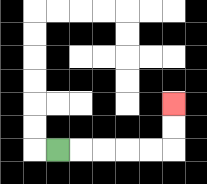{'start': '[2, 6]', 'end': '[7, 4]', 'path_directions': 'R,R,R,R,R,U,U', 'path_coordinates': '[[2, 6], [3, 6], [4, 6], [5, 6], [6, 6], [7, 6], [7, 5], [7, 4]]'}